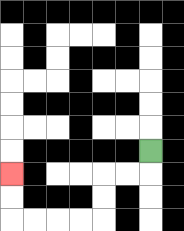{'start': '[6, 6]', 'end': '[0, 7]', 'path_directions': 'D,L,L,D,D,L,L,L,L,U,U', 'path_coordinates': '[[6, 6], [6, 7], [5, 7], [4, 7], [4, 8], [4, 9], [3, 9], [2, 9], [1, 9], [0, 9], [0, 8], [0, 7]]'}